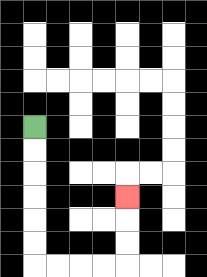{'start': '[1, 5]', 'end': '[5, 8]', 'path_directions': 'D,D,D,D,D,D,R,R,R,R,U,U,U', 'path_coordinates': '[[1, 5], [1, 6], [1, 7], [1, 8], [1, 9], [1, 10], [1, 11], [2, 11], [3, 11], [4, 11], [5, 11], [5, 10], [5, 9], [5, 8]]'}